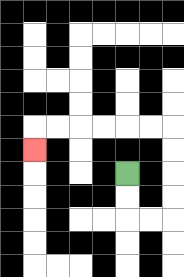{'start': '[5, 7]', 'end': '[1, 6]', 'path_directions': 'D,D,R,R,U,U,U,U,L,L,L,L,L,L,D', 'path_coordinates': '[[5, 7], [5, 8], [5, 9], [6, 9], [7, 9], [7, 8], [7, 7], [7, 6], [7, 5], [6, 5], [5, 5], [4, 5], [3, 5], [2, 5], [1, 5], [1, 6]]'}